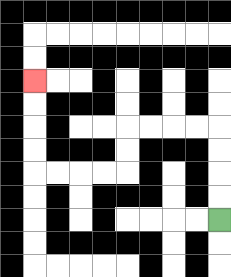{'start': '[9, 9]', 'end': '[1, 3]', 'path_directions': 'U,U,U,U,L,L,L,L,D,D,L,L,L,L,U,U,U,U', 'path_coordinates': '[[9, 9], [9, 8], [9, 7], [9, 6], [9, 5], [8, 5], [7, 5], [6, 5], [5, 5], [5, 6], [5, 7], [4, 7], [3, 7], [2, 7], [1, 7], [1, 6], [1, 5], [1, 4], [1, 3]]'}